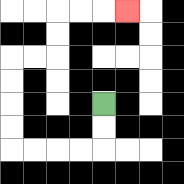{'start': '[4, 4]', 'end': '[5, 0]', 'path_directions': 'D,D,L,L,L,L,U,U,U,U,R,R,U,U,R,R,R', 'path_coordinates': '[[4, 4], [4, 5], [4, 6], [3, 6], [2, 6], [1, 6], [0, 6], [0, 5], [0, 4], [0, 3], [0, 2], [1, 2], [2, 2], [2, 1], [2, 0], [3, 0], [4, 0], [5, 0]]'}